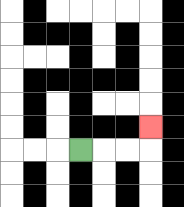{'start': '[3, 6]', 'end': '[6, 5]', 'path_directions': 'R,R,R,U', 'path_coordinates': '[[3, 6], [4, 6], [5, 6], [6, 6], [6, 5]]'}